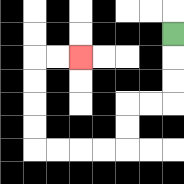{'start': '[7, 1]', 'end': '[3, 2]', 'path_directions': 'D,D,D,L,L,D,D,L,L,L,L,U,U,U,U,R,R', 'path_coordinates': '[[7, 1], [7, 2], [7, 3], [7, 4], [6, 4], [5, 4], [5, 5], [5, 6], [4, 6], [3, 6], [2, 6], [1, 6], [1, 5], [1, 4], [1, 3], [1, 2], [2, 2], [3, 2]]'}